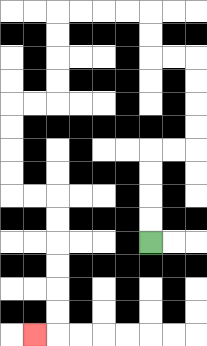{'start': '[6, 10]', 'end': '[1, 14]', 'path_directions': 'U,U,U,U,R,R,U,U,U,U,L,L,U,U,L,L,L,L,D,D,D,D,L,L,D,D,D,D,R,R,D,D,D,D,D,D,L', 'path_coordinates': '[[6, 10], [6, 9], [6, 8], [6, 7], [6, 6], [7, 6], [8, 6], [8, 5], [8, 4], [8, 3], [8, 2], [7, 2], [6, 2], [6, 1], [6, 0], [5, 0], [4, 0], [3, 0], [2, 0], [2, 1], [2, 2], [2, 3], [2, 4], [1, 4], [0, 4], [0, 5], [0, 6], [0, 7], [0, 8], [1, 8], [2, 8], [2, 9], [2, 10], [2, 11], [2, 12], [2, 13], [2, 14], [1, 14]]'}